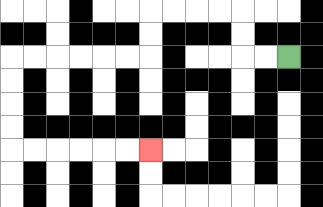{'start': '[12, 2]', 'end': '[6, 6]', 'path_directions': 'L,L,U,U,L,L,L,L,D,D,L,L,L,L,L,L,D,D,D,D,R,R,R,R,R,R', 'path_coordinates': '[[12, 2], [11, 2], [10, 2], [10, 1], [10, 0], [9, 0], [8, 0], [7, 0], [6, 0], [6, 1], [6, 2], [5, 2], [4, 2], [3, 2], [2, 2], [1, 2], [0, 2], [0, 3], [0, 4], [0, 5], [0, 6], [1, 6], [2, 6], [3, 6], [4, 6], [5, 6], [6, 6]]'}